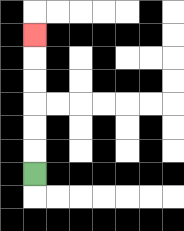{'start': '[1, 7]', 'end': '[1, 1]', 'path_directions': 'U,U,U,U,U,U', 'path_coordinates': '[[1, 7], [1, 6], [1, 5], [1, 4], [1, 3], [1, 2], [1, 1]]'}